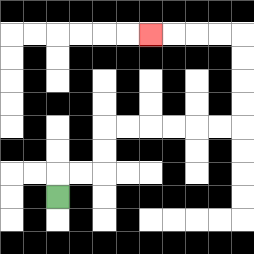{'start': '[2, 8]', 'end': '[6, 1]', 'path_directions': 'U,R,R,U,U,R,R,R,R,R,R,U,U,U,U,L,L,L,L', 'path_coordinates': '[[2, 8], [2, 7], [3, 7], [4, 7], [4, 6], [4, 5], [5, 5], [6, 5], [7, 5], [8, 5], [9, 5], [10, 5], [10, 4], [10, 3], [10, 2], [10, 1], [9, 1], [8, 1], [7, 1], [6, 1]]'}